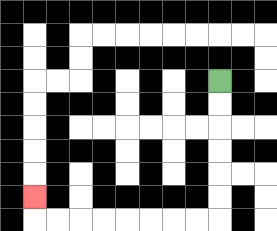{'start': '[9, 3]', 'end': '[1, 8]', 'path_directions': 'D,D,D,D,D,D,L,L,L,L,L,L,L,L,U', 'path_coordinates': '[[9, 3], [9, 4], [9, 5], [9, 6], [9, 7], [9, 8], [9, 9], [8, 9], [7, 9], [6, 9], [5, 9], [4, 9], [3, 9], [2, 9], [1, 9], [1, 8]]'}